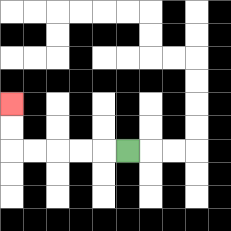{'start': '[5, 6]', 'end': '[0, 4]', 'path_directions': 'L,L,L,L,L,U,U', 'path_coordinates': '[[5, 6], [4, 6], [3, 6], [2, 6], [1, 6], [0, 6], [0, 5], [0, 4]]'}